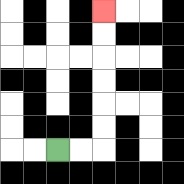{'start': '[2, 6]', 'end': '[4, 0]', 'path_directions': 'R,R,U,U,U,U,U,U', 'path_coordinates': '[[2, 6], [3, 6], [4, 6], [4, 5], [4, 4], [4, 3], [4, 2], [4, 1], [4, 0]]'}